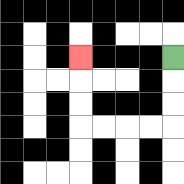{'start': '[7, 2]', 'end': '[3, 2]', 'path_directions': 'D,D,D,L,L,L,L,U,U,U', 'path_coordinates': '[[7, 2], [7, 3], [7, 4], [7, 5], [6, 5], [5, 5], [4, 5], [3, 5], [3, 4], [3, 3], [3, 2]]'}